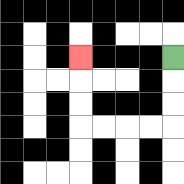{'start': '[7, 2]', 'end': '[3, 2]', 'path_directions': 'D,D,D,L,L,L,L,U,U,U', 'path_coordinates': '[[7, 2], [7, 3], [7, 4], [7, 5], [6, 5], [5, 5], [4, 5], [3, 5], [3, 4], [3, 3], [3, 2]]'}